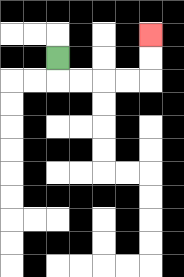{'start': '[2, 2]', 'end': '[6, 1]', 'path_directions': 'D,R,R,R,R,U,U', 'path_coordinates': '[[2, 2], [2, 3], [3, 3], [4, 3], [5, 3], [6, 3], [6, 2], [6, 1]]'}